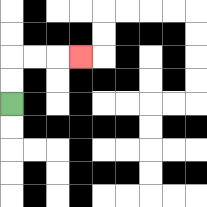{'start': '[0, 4]', 'end': '[3, 2]', 'path_directions': 'U,U,R,R,R', 'path_coordinates': '[[0, 4], [0, 3], [0, 2], [1, 2], [2, 2], [3, 2]]'}